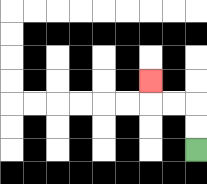{'start': '[8, 6]', 'end': '[6, 3]', 'path_directions': 'U,U,L,L,U', 'path_coordinates': '[[8, 6], [8, 5], [8, 4], [7, 4], [6, 4], [6, 3]]'}